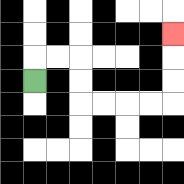{'start': '[1, 3]', 'end': '[7, 1]', 'path_directions': 'U,R,R,D,D,R,R,R,R,U,U,U', 'path_coordinates': '[[1, 3], [1, 2], [2, 2], [3, 2], [3, 3], [3, 4], [4, 4], [5, 4], [6, 4], [7, 4], [7, 3], [7, 2], [7, 1]]'}